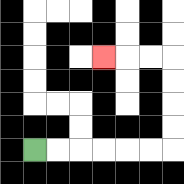{'start': '[1, 6]', 'end': '[4, 2]', 'path_directions': 'R,R,R,R,R,R,U,U,U,U,L,L,L', 'path_coordinates': '[[1, 6], [2, 6], [3, 6], [4, 6], [5, 6], [6, 6], [7, 6], [7, 5], [7, 4], [7, 3], [7, 2], [6, 2], [5, 2], [4, 2]]'}